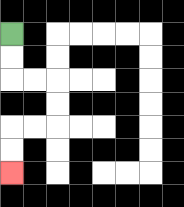{'start': '[0, 1]', 'end': '[0, 7]', 'path_directions': 'D,D,R,R,D,D,L,L,D,D', 'path_coordinates': '[[0, 1], [0, 2], [0, 3], [1, 3], [2, 3], [2, 4], [2, 5], [1, 5], [0, 5], [0, 6], [0, 7]]'}